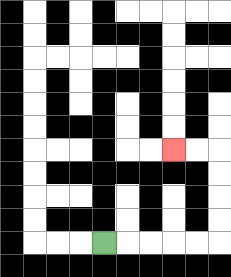{'start': '[4, 10]', 'end': '[7, 6]', 'path_directions': 'R,R,R,R,R,U,U,U,U,L,L', 'path_coordinates': '[[4, 10], [5, 10], [6, 10], [7, 10], [8, 10], [9, 10], [9, 9], [9, 8], [9, 7], [9, 6], [8, 6], [7, 6]]'}